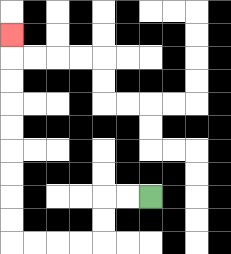{'start': '[6, 8]', 'end': '[0, 1]', 'path_directions': 'L,L,D,D,L,L,L,L,U,U,U,U,U,U,U,U,U', 'path_coordinates': '[[6, 8], [5, 8], [4, 8], [4, 9], [4, 10], [3, 10], [2, 10], [1, 10], [0, 10], [0, 9], [0, 8], [0, 7], [0, 6], [0, 5], [0, 4], [0, 3], [0, 2], [0, 1]]'}